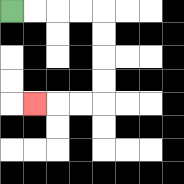{'start': '[0, 0]', 'end': '[1, 4]', 'path_directions': 'R,R,R,R,D,D,D,D,L,L,L', 'path_coordinates': '[[0, 0], [1, 0], [2, 0], [3, 0], [4, 0], [4, 1], [4, 2], [4, 3], [4, 4], [3, 4], [2, 4], [1, 4]]'}